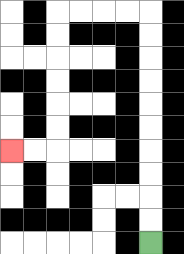{'start': '[6, 10]', 'end': '[0, 6]', 'path_directions': 'U,U,U,U,U,U,U,U,U,U,L,L,L,L,D,D,D,D,D,D,L,L', 'path_coordinates': '[[6, 10], [6, 9], [6, 8], [6, 7], [6, 6], [6, 5], [6, 4], [6, 3], [6, 2], [6, 1], [6, 0], [5, 0], [4, 0], [3, 0], [2, 0], [2, 1], [2, 2], [2, 3], [2, 4], [2, 5], [2, 6], [1, 6], [0, 6]]'}